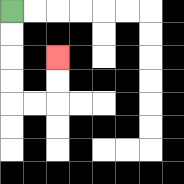{'start': '[0, 0]', 'end': '[2, 2]', 'path_directions': 'D,D,D,D,R,R,U,U', 'path_coordinates': '[[0, 0], [0, 1], [0, 2], [0, 3], [0, 4], [1, 4], [2, 4], [2, 3], [2, 2]]'}